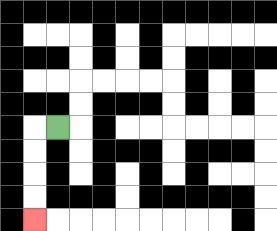{'start': '[2, 5]', 'end': '[1, 9]', 'path_directions': 'L,D,D,D,D', 'path_coordinates': '[[2, 5], [1, 5], [1, 6], [1, 7], [1, 8], [1, 9]]'}